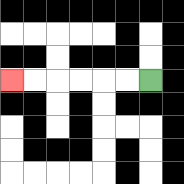{'start': '[6, 3]', 'end': '[0, 3]', 'path_directions': 'L,L,L,L,L,L', 'path_coordinates': '[[6, 3], [5, 3], [4, 3], [3, 3], [2, 3], [1, 3], [0, 3]]'}